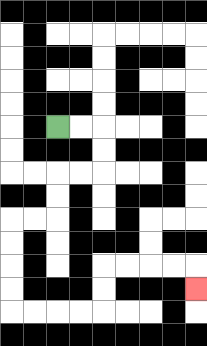{'start': '[2, 5]', 'end': '[8, 12]', 'path_directions': 'R,R,D,D,L,L,D,D,L,L,D,D,D,D,R,R,R,R,U,U,R,R,R,R,D', 'path_coordinates': '[[2, 5], [3, 5], [4, 5], [4, 6], [4, 7], [3, 7], [2, 7], [2, 8], [2, 9], [1, 9], [0, 9], [0, 10], [0, 11], [0, 12], [0, 13], [1, 13], [2, 13], [3, 13], [4, 13], [4, 12], [4, 11], [5, 11], [6, 11], [7, 11], [8, 11], [8, 12]]'}